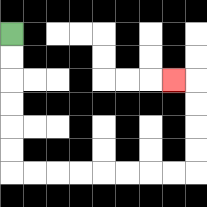{'start': '[0, 1]', 'end': '[7, 3]', 'path_directions': 'D,D,D,D,D,D,R,R,R,R,R,R,R,R,U,U,U,U,L', 'path_coordinates': '[[0, 1], [0, 2], [0, 3], [0, 4], [0, 5], [0, 6], [0, 7], [1, 7], [2, 7], [3, 7], [4, 7], [5, 7], [6, 7], [7, 7], [8, 7], [8, 6], [8, 5], [8, 4], [8, 3], [7, 3]]'}